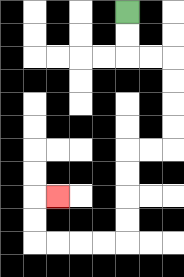{'start': '[5, 0]', 'end': '[2, 8]', 'path_directions': 'D,D,R,R,D,D,D,D,L,L,D,D,D,D,L,L,L,L,U,U,R', 'path_coordinates': '[[5, 0], [5, 1], [5, 2], [6, 2], [7, 2], [7, 3], [7, 4], [7, 5], [7, 6], [6, 6], [5, 6], [5, 7], [5, 8], [5, 9], [5, 10], [4, 10], [3, 10], [2, 10], [1, 10], [1, 9], [1, 8], [2, 8]]'}